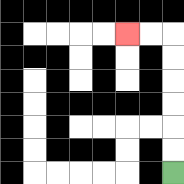{'start': '[7, 7]', 'end': '[5, 1]', 'path_directions': 'U,U,U,U,U,U,L,L', 'path_coordinates': '[[7, 7], [7, 6], [7, 5], [7, 4], [7, 3], [7, 2], [7, 1], [6, 1], [5, 1]]'}